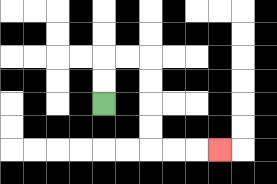{'start': '[4, 4]', 'end': '[9, 6]', 'path_directions': 'U,U,R,R,D,D,D,D,R,R,R', 'path_coordinates': '[[4, 4], [4, 3], [4, 2], [5, 2], [6, 2], [6, 3], [6, 4], [6, 5], [6, 6], [7, 6], [8, 6], [9, 6]]'}